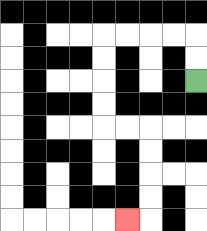{'start': '[8, 3]', 'end': '[5, 9]', 'path_directions': 'U,U,L,L,L,L,D,D,D,D,R,R,D,D,D,D,L', 'path_coordinates': '[[8, 3], [8, 2], [8, 1], [7, 1], [6, 1], [5, 1], [4, 1], [4, 2], [4, 3], [4, 4], [4, 5], [5, 5], [6, 5], [6, 6], [6, 7], [6, 8], [6, 9], [5, 9]]'}